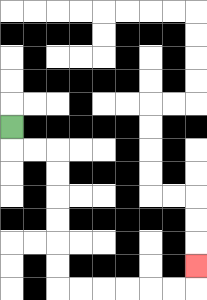{'start': '[0, 5]', 'end': '[8, 11]', 'path_directions': 'D,R,R,D,D,D,D,D,D,R,R,R,R,R,R,U', 'path_coordinates': '[[0, 5], [0, 6], [1, 6], [2, 6], [2, 7], [2, 8], [2, 9], [2, 10], [2, 11], [2, 12], [3, 12], [4, 12], [5, 12], [6, 12], [7, 12], [8, 12], [8, 11]]'}